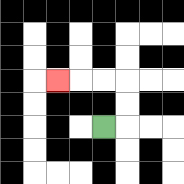{'start': '[4, 5]', 'end': '[2, 3]', 'path_directions': 'R,U,U,L,L,L', 'path_coordinates': '[[4, 5], [5, 5], [5, 4], [5, 3], [4, 3], [3, 3], [2, 3]]'}